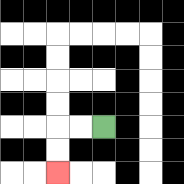{'start': '[4, 5]', 'end': '[2, 7]', 'path_directions': 'L,L,D,D', 'path_coordinates': '[[4, 5], [3, 5], [2, 5], [2, 6], [2, 7]]'}